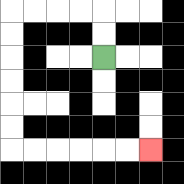{'start': '[4, 2]', 'end': '[6, 6]', 'path_directions': 'U,U,L,L,L,L,D,D,D,D,D,D,R,R,R,R,R,R', 'path_coordinates': '[[4, 2], [4, 1], [4, 0], [3, 0], [2, 0], [1, 0], [0, 0], [0, 1], [0, 2], [0, 3], [0, 4], [0, 5], [0, 6], [1, 6], [2, 6], [3, 6], [4, 6], [5, 6], [6, 6]]'}